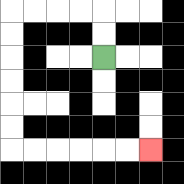{'start': '[4, 2]', 'end': '[6, 6]', 'path_directions': 'U,U,L,L,L,L,D,D,D,D,D,D,R,R,R,R,R,R', 'path_coordinates': '[[4, 2], [4, 1], [4, 0], [3, 0], [2, 0], [1, 0], [0, 0], [0, 1], [0, 2], [0, 3], [0, 4], [0, 5], [0, 6], [1, 6], [2, 6], [3, 6], [4, 6], [5, 6], [6, 6]]'}